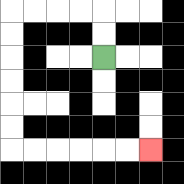{'start': '[4, 2]', 'end': '[6, 6]', 'path_directions': 'U,U,L,L,L,L,D,D,D,D,D,D,R,R,R,R,R,R', 'path_coordinates': '[[4, 2], [4, 1], [4, 0], [3, 0], [2, 0], [1, 0], [0, 0], [0, 1], [0, 2], [0, 3], [0, 4], [0, 5], [0, 6], [1, 6], [2, 6], [3, 6], [4, 6], [5, 6], [6, 6]]'}